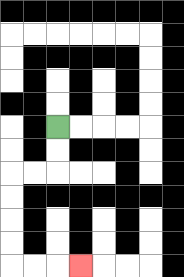{'start': '[2, 5]', 'end': '[3, 11]', 'path_directions': 'D,D,L,L,D,D,D,D,R,R,R', 'path_coordinates': '[[2, 5], [2, 6], [2, 7], [1, 7], [0, 7], [0, 8], [0, 9], [0, 10], [0, 11], [1, 11], [2, 11], [3, 11]]'}